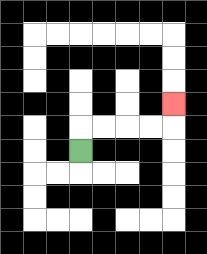{'start': '[3, 6]', 'end': '[7, 4]', 'path_directions': 'U,R,R,R,R,U', 'path_coordinates': '[[3, 6], [3, 5], [4, 5], [5, 5], [6, 5], [7, 5], [7, 4]]'}